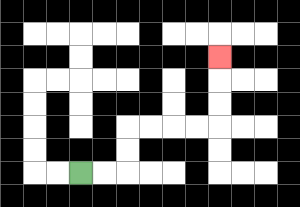{'start': '[3, 7]', 'end': '[9, 2]', 'path_directions': 'R,R,U,U,R,R,R,R,U,U,U', 'path_coordinates': '[[3, 7], [4, 7], [5, 7], [5, 6], [5, 5], [6, 5], [7, 5], [8, 5], [9, 5], [9, 4], [9, 3], [9, 2]]'}